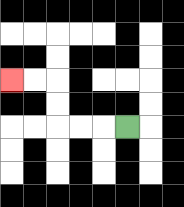{'start': '[5, 5]', 'end': '[0, 3]', 'path_directions': 'L,L,L,U,U,L,L', 'path_coordinates': '[[5, 5], [4, 5], [3, 5], [2, 5], [2, 4], [2, 3], [1, 3], [0, 3]]'}